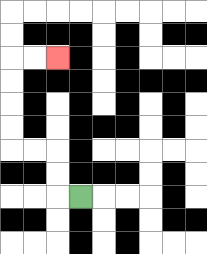{'start': '[3, 8]', 'end': '[2, 2]', 'path_directions': 'L,U,U,L,L,U,U,U,U,R,R', 'path_coordinates': '[[3, 8], [2, 8], [2, 7], [2, 6], [1, 6], [0, 6], [0, 5], [0, 4], [0, 3], [0, 2], [1, 2], [2, 2]]'}